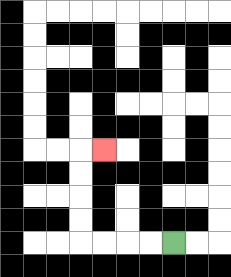{'start': '[7, 10]', 'end': '[4, 6]', 'path_directions': 'L,L,L,L,U,U,U,U,R', 'path_coordinates': '[[7, 10], [6, 10], [5, 10], [4, 10], [3, 10], [3, 9], [3, 8], [3, 7], [3, 6], [4, 6]]'}